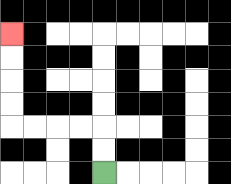{'start': '[4, 7]', 'end': '[0, 1]', 'path_directions': 'U,U,L,L,L,L,U,U,U,U', 'path_coordinates': '[[4, 7], [4, 6], [4, 5], [3, 5], [2, 5], [1, 5], [0, 5], [0, 4], [0, 3], [0, 2], [0, 1]]'}